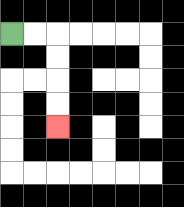{'start': '[0, 1]', 'end': '[2, 5]', 'path_directions': 'R,R,D,D,D,D', 'path_coordinates': '[[0, 1], [1, 1], [2, 1], [2, 2], [2, 3], [2, 4], [2, 5]]'}